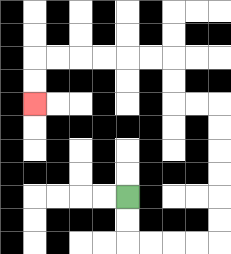{'start': '[5, 8]', 'end': '[1, 4]', 'path_directions': 'D,D,R,R,R,R,U,U,U,U,U,U,L,L,U,U,L,L,L,L,L,L,D,D', 'path_coordinates': '[[5, 8], [5, 9], [5, 10], [6, 10], [7, 10], [8, 10], [9, 10], [9, 9], [9, 8], [9, 7], [9, 6], [9, 5], [9, 4], [8, 4], [7, 4], [7, 3], [7, 2], [6, 2], [5, 2], [4, 2], [3, 2], [2, 2], [1, 2], [1, 3], [1, 4]]'}